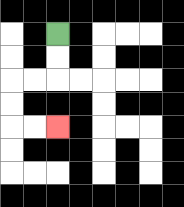{'start': '[2, 1]', 'end': '[2, 5]', 'path_directions': 'D,D,L,L,D,D,R,R', 'path_coordinates': '[[2, 1], [2, 2], [2, 3], [1, 3], [0, 3], [0, 4], [0, 5], [1, 5], [2, 5]]'}